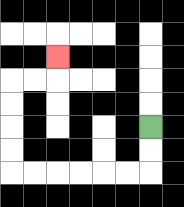{'start': '[6, 5]', 'end': '[2, 2]', 'path_directions': 'D,D,L,L,L,L,L,L,U,U,U,U,R,R,U', 'path_coordinates': '[[6, 5], [6, 6], [6, 7], [5, 7], [4, 7], [3, 7], [2, 7], [1, 7], [0, 7], [0, 6], [0, 5], [0, 4], [0, 3], [1, 3], [2, 3], [2, 2]]'}